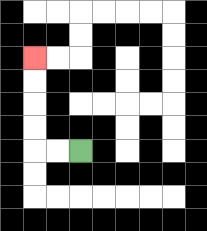{'start': '[3, 6]', 'end': '[1, 2]', 'path_directions': 'L,L,U,U,U,U', 'path_coordinates': '[[3, 6], [2, 6], [1, 6], [1, 5], [1, 4], [1, 3], [1, 2]]'}